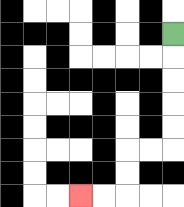{'start': '[7, 1]', 'end': '[3, 8]', 'path_directions': 'D,D,D,D,D,L,L,D,D,L,L', 'path_coordinates': '[[7, 1], [7, 2], [7, 3], [7, 4], [7, 5], [7, 6], [6, 6], [5, 6], [5, 7], [5, 8], [4, 8], [3, 8]]'}